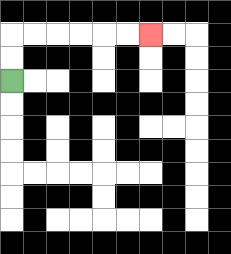{'start': '[0, 3]', 'end': '[6, 1]', 'path_directions': 'U,U,R,R,R,R,R,R', 'path_coordinates': '[[0, 3], [0, 2], [0, 1], [1, 1], [2, 1], [3, 1], [4, 1], [5, 1], [6, 1]]'}